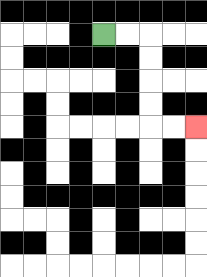{'start': '[4, 1]', 'end': '[8, 5]', 'path_directions': 'R,R,D,D,D,D,R,R', 'path_coordinates': '[[4, 1], [5, 1], [6, 1], [6, 2], [6, 3], [6, 4], [6, 5], [7, 5], [8, 5]]'}